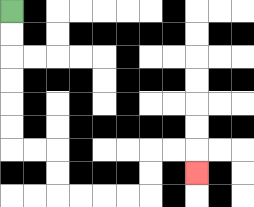{'start': '[0, 0]', 'end': '[8, 7]', 'path_directions': 'D,D,D,D,D,D,R,R,D,D,R,R,R,R,U,U,R,R,D', 'path_coordinates': '[[0, 0], [0, 1], [0, 2], [0, 3], [0, 4], [0, 5], [0, 6], [1, 6], [2, 6], [2, 7], [2, 8], [3, 8], [4, 8], [5, 8], [6, 8], [6, 7], [6, 6], [7, 6], [8, 6], [8, 7]]'}